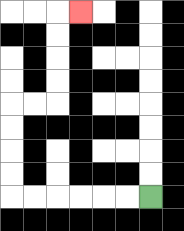{'start': '[6, 8]', 'end': '[3, 0]', 'path_directions': 'L,L,L,L,L,L,U,U,U,U,R,R,U,U,U,U,R', 'path_coordinates': '[[6, 8], [5, 8], [4, 8], [3, 8], [2, 8], [1, 8], [0, 8], [0, 7], [0, 6], [0, 5], [0, 4], [1, 4], [2, 4], [2, 3], [2, 2], [2, 1], [2, 0], [3, 0]]'}